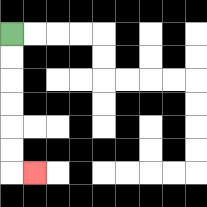{'start': '[0, 1]', 'end': '[1, 7]', 'path_directions': 'D,D,D,D,D,D,R', 'path_coordinates': '[[0, 1], [0, 2], [0, 3], [0, 4], [0, 5], [0, 6], [0, 7], [1, 7]]'}